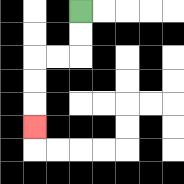{'start': '[3, 0]', 'end': '[1, 5]', 'path_directions': 'D,D,L,L,D,D,D', 'path_coordinates': '[[3, 0], [3, 1], [3, 2], [2, 2], [1, 2], [1, 3], [1, 4], [1, 5]]'}